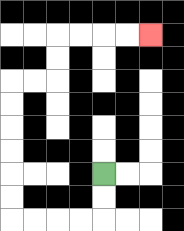{'start': '[4, 7]', 'end': '[6, 1]', 'path_directions': 'D,D,L,L,L,L,U,U,U,U,U,U,R,R,U,U,R,R,R,R', 'path_coordinates': '[[4, 7], [4, 8], [4, 9], [3, 9], [2, 9], [1, 9], [0, 9], [0, 8], [0, 7], [0, 6], [0, 5], [0, 4], [0, 3], [1, 3], [2, 3], [2, 2], [2, 1], [3, 1], [4, 1], [5, 1], [6, 1]]'}